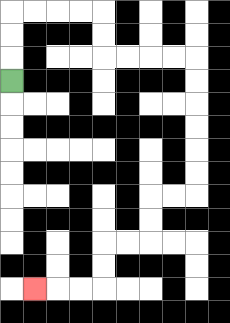{'start': '[0, 3]', 'end': '[1, 12]', 'path_directions': 'U,U,U,R,R,R,R,D,D,R,R,R,R,D,D,D,D,D,D,L,L,D,D,L,L,D,D,L,L,L', 'path_coordinates': '[[0, 3], [0, 2], [0, 1], [0, 0], [1, 0], [2, 0], [3, 0], [4, 0], [4, 1], [4, 2], [5, 2], [6, 2], [7, 2], [8, 2], [8, 3], [8, 4], [8, 5], [8, 6], [8, 7], [8, 8], [7, 8], [6, 8], [6, 9], [6, 10], [5, 10], [4, 10], [4, 11], [4, 12], [3, 12], [2, 12], [1, 12]]'}